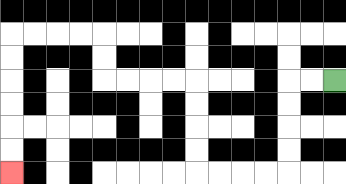{'start': '[14, 3]', 'end': '[0, 7]', 'path_directions': 'L,L,D,D,D,D,L,L,L,L,U,U,U,U,L,L,L,L,U,U,L,L,L,L,D,D,D,D,D,D', 'path_coordinates': '[[14, 3], [13, 3], [12, 3], [12, 4], [12, 5], [12, 6], [12, 7], [11, 7], [10, 7], [9, 7], [8, 7], [8, 6], [8, 5], [8, 4], [8, 3], [7, 3], [6, 3], [5, 3], [4, 3], [4, 2], [4, 1], [3, 1], [2, 1], [1, 1], [0, 1], [0, 2], [0, 3], [0, 4], [0, 5], [0, 6], [0, 7]]'}